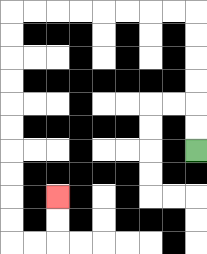{'start': '[8, 6]', 'end': '[2, 8]', 'path_directions': 'U,U,U,U,U,U,L,L,L,L,L,L,L,L,D,D,D,D,D,D,D,D,D,D,R,R,U,U', 'path_coordinates': '[[8, 6], [8, 5], [8, 4], [8, 3], [8, 2], [8, 1], [8, 0], [7, 0], [6, 0], [5, 0], [4, 0], [3, 0], [2, 0], [1, 0], [0, 0], [0, 1], [0, 2], [0, 3], [0, 4], [0, 5], [0, 6], [0, 7], [0, 8], [0, 9], [0, 10], [1, 10], [2, 10], [2, 9], [2, 8]]'}